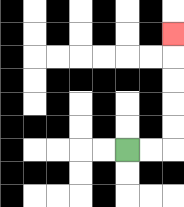{'start': '[5, 6]', 'end': '[7, 1]', 'path_directions': 'R,R,U,U,U,U,U', 'path_coordinates': '[[5, 6], [6, 6], [7, 6], [7, 5], [7, 4], [7, 3], [7, 2], [7, 1]]'}